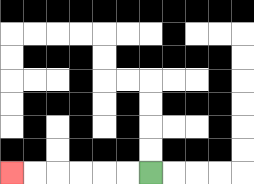{'start': '[6, 7]', 'end': '[0, 7]', 'path_directions': 'L,L,L,L,L,L', 'path_coordinates': '[[6, 7], [5, 7], [4, 7], [3, 7], [2, 7], [1, 7], [0, 7]]'}